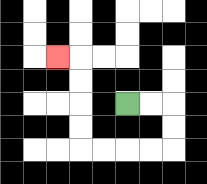{'start': '[5, 4]', 'end': '[2, 2]', 'path_directions': 'R,R,D,D,L,L,L,L,U,U,U,U,L', 'path_coordinates': '[[5, 4], [6, 4], [7, 4], [7, 5], [7, 6], [6, 6], [5, 6], [4, 6], [3, 6], [3, 5], [3, 4], [3, 3], [3, 2], [2, 2]]'}